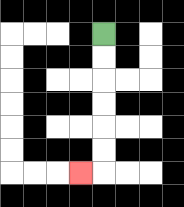{'start': '[4, 1]', 'end': '[3, 7]', 'path_directions': 'D,D,D,D,D,D,L', 'path_coordinates': '[[4, 1], [4, 2], [4, 3], [4, 4], [4, 5], [4, 6], [4, 7], [3, 7]]'}